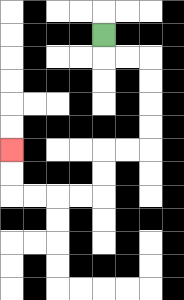{'start': '[4, 1]', 'end': '[0, 6]', 'path_directions': 'D,R,R,D,D,D,D,L,L,D,D,L,L,L,L,U,U', 'path_coordinates': '[[4, 1], [4, 2], [5, 2], [6, 2], [6, 3], [6, 4], [6, 5], [6, 6], [5, 6], [4, 6], [4, 7], [4, 8], [3, 8], [2, 8], [1, 8], [0, 8], [0, 7], [0, 6]]'}